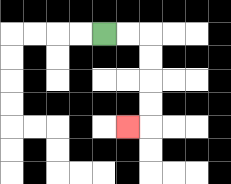{'start': '[4, 1]', 'end': '[5, 5]', 'path_directions': 'R,R,D,D,D,D,L', 'path_coordinates': '[[4, 1], [5, 1], [6, 1], [6, 2], [6, 3], [6, 4], [6, 5], [5, 5]]'}